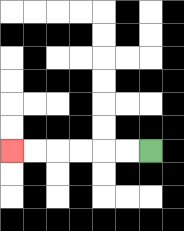{'start': '[6, 6]', 'end': '[0, 6]', 'path_directions': 'L,L,L,L,L,L', 'path_coordinates': '[[6, 6], [5, 6], [4, 6], [3, 6], [2, 6], [1, 6], [0, 6]]'}